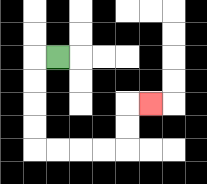{'start': '[2, 2]', 'end': '[6, 4]', 'path_directions': 'L,D,D,D,D,R,R,R,R,U,U,R', 'path_coordinates': '[[2, 2], [1, 2], [1, 3], [1, 4], [1, 5], [1, 6], [2, 6], [3, 6], [4, 6], [5, 6], [5, 5], [5, 4], [6, 4]]'}